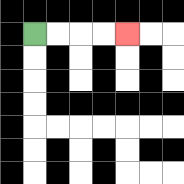{'start': '[1, 1]', 'end': '[5, 1]', 'path_directions': 'R,R,R,R', 'path_coordinates': '[[1, 1], [2, 1], [3, 1], [4, 1], [5, 1]]'}